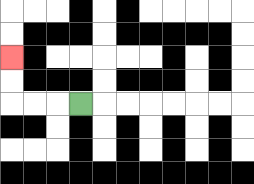{'start': '[3, 4]', 'end': '[0, 2]', 'path_directions': 'L,L,L,U,U', 'path_coordinates': '[[3, 4], [2, 4], [1, 4], [0, 4], [0, 3], [0, 2]]'}